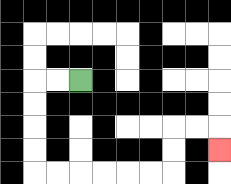{'start': '[3, 3]', 'end': '[9, 6]', 'path_directions': 'L,L,D,D,D,D,R,R,R,R,R,R,U,U,R,R,D', 'path_coordinates': '[[3, 3], [2, 3], [1, 3], [1, 4], [1, 5], [1, 6], [1, 7], [2, 7], [3, 7], [4, 7], [5, 7], [6, 7], [7, 7], [7, 6], [7, 5], [8, 5], [9, 5], [9, 6]]'}